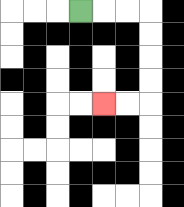{'start': '[3, 0]', 'end': '[4, 4]', 'path_directions': 'R,R,R,D,D,D,D,L,L', 'path_coordinates': '[[3, 0], [4, 0], [5, 0], [6, 0], [6, 1], [6, 2], [6, 3], [6, 4], [5, 4], [4, 4]]'}